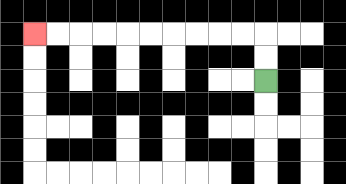{'start': '[11, 3]', 'end': '[1, 1]', 'path_directions': 'U,U,L,L,L,L,L,L,L,L,L,L', 'path_coordinates': '[[11, 3], [11, 2], [11, 1], [10, 1], [9, 1], [8, 1], [7, 1], [6, 1], [5, 1], [4, 1], [3, 1], [2, 1], [1, 1]]'}